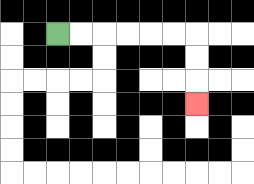{'start': '[2, 1]', 'end': '[8, 4]', 'path_directions': 'R,R,R,R,R,R,D,D,D', 'path_coordinates': '[[2, 1], [3, 1], [4, 1], [5, 1], [6, 1], [7, 1], [8, 1], [8, 2], [8, 3], [8, 4]]'}